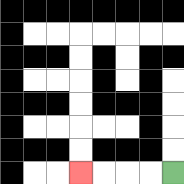{'start': '[7, 7]', 'end': '[3, 7]', 'path_directions': 'L,L,L,L', 'path_coordinates': '[[7, 7], [6, 7], [5, 7], [4, 7], [3, 7]]'}